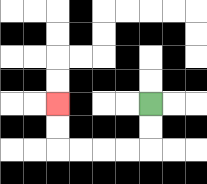{'start': '[6, 4]', 'end': '[2, 4]', 'path_directions': 'D,D,L,L,L,L,U,U', 'path_coordinates': '[[6, 4], [6, 5], [6, 6], [5, 6], [4, 6], [3, 6], [2, 6], [2, 5], [2, 4]]'}